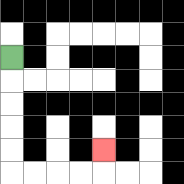{'start': '[0, 2]', 'end': '[4, 6]', 'path_directions': 'D,D,D,D,D,R,R,R,R,U', 'path_coordinates': '[[0, 2], [0, 3], [0, 4], [0, 5], [0, 6], [0, 7], [1, 7], [2, 7], [3, 7], [4, 7], [4, 6]]'}